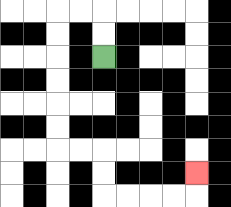{'start': '[4, 2]', 'end': '[8, 7]', 'path_directions': 'U,U,L,L,D,D,D,D,D,D,R,R,D,D,R,R,R,R,U', 'path_coordinates': '[[4, 2], [4, 1], [4, 0], [3, 0], [2, 0], [2, 1], [2, 2], [2, 3], [2, 4], [2, 5], [2, 6], [3, 6], [4, 6], [4, 7], [4, 8], [5, 8], [6, 8], [7, 8], [8, 8], [8, 7]]'}